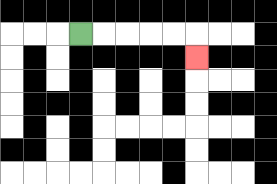{'start': '[3, 1]', 'end': '[8, 2]', 'path_directions': 'R,R,R,R,R,D', 'path_coordinates': '[[3, 1], [4, 1], [5, 1], [6, 1], [7, 1], [8, 1], [8, 2]]'}